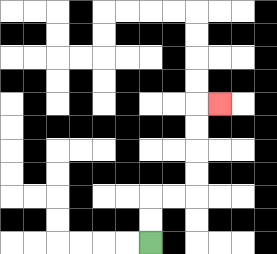{'start': '[6, 10]', 'end': '[9, 4]', 'path_directions': 'U,U,R,R,U,U,U,U,R', 'path_coordinates': '[[6, 10], [6, 9], [6, 8], [7, 8], [8, 8], [8, 7], [8, 6], [8, 5], [8, 4], [9, 4]]'}